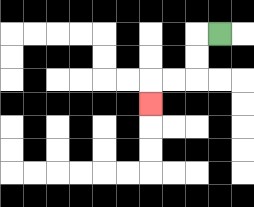{'start': '[9, 1]', 'end': '[6, 4]', 'path_directions': 'L,D,D,L,L,D', 'path_coordinates': '[[9, 1], [8, 1], [8, 2], [8, 3], [7, 3], [6, 3], [6, 4]]'}